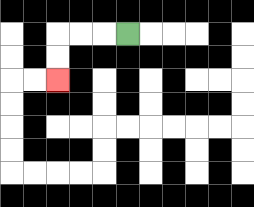{'start': '[5, 1]', 'end': '[2, 3]', 'path_directions': 'L,L,L,D,D', 'path_coordinates': '[[5, 1], [4, 1], [3, 1], [2, 1], [2, 2], [2, 3]]'}